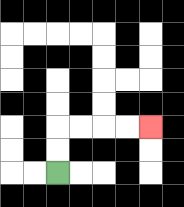{'start': '[2, 7]', 'end': '[6, 5]', 'path_directions': 'U,U,R,R,R,R', 'path_coordinates': '[[2, 7], [2, 6], [2, 5], [3, 5], [4, 5], [5, 5], [6, 5]]'}